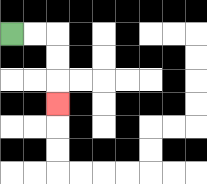{'start': '[0, 1]', 'end': '[2, 4]', 'path_directions': 'R,R,D,D,D', 'path_coordinates': '[[0, 1], [1, 1], [2, 1], [2, 2], [2, 3], [2, 4]]'}